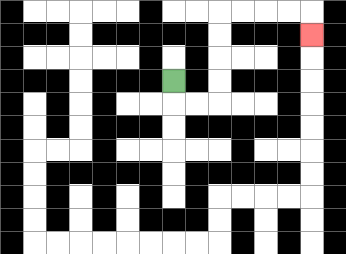{'start': '[7, 3]', 'end': '[13, 1]', 'path_directions': 'D,R,R,U,U,U,U,R,R,R,R,D', 'path_coordinates': '[[7, 3], [7, 4], [8, 4], [9, 4], [9, 3], [9, 2], [9, 1], [9, 0], [10, 0], [11, 0], [12, 0], [13, 0], [13, 1]]'}